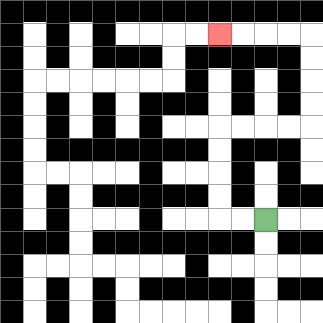{'start': '[11, 9]', 'end': '[9, 1]', 'path_directions': 'L,L,U,U,U,U,R,R,R,R,U,U,U,U,L,L,L,L', 'path_coordinates': '[[11, 9], [10, 9], [9, 9], [9, 8], [9, 7], [9, 6], [9, 5], [10, 5], [11, 5], [12, 5], [13, 5], [13, 4], [13, 3], [13, 2], [13, 1], [12, 1], [11, 1], [10, 1], [9, 1]]'}